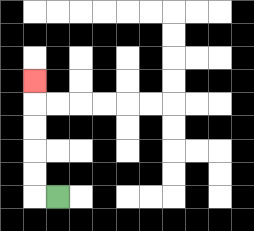{'start': '[2, 8]', 'end': '[1, 3]', 'path_directions': 'L,U,U,U,U,U', 'path_coordinates': '[[2, 8], [1, 8], [1, 7], [1, 6], [1, 5], [1, 4], [1, 3]]'}